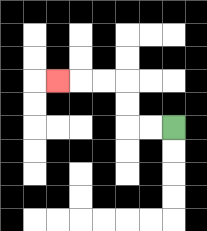{'start': '[7, 5]', 'end': '[2, 3]', 'path_directions': 'L,L,U,U,L,L,L', 'path_coordinates': '[[7, 5], [6, 5], [5, 5], [5, 4], [5, 3], [4, 3], [3, 3], [2, 3]]'}